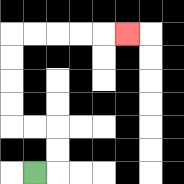{'start': '[1, 7]', 'end': '[5, 1]', 'path_directions': 'R,U,U,L,L,U,U,U,U,R,R,R,R,R', 'path_coordinates': '[[1, 7], [2, 7], [2, 6], [2, 5], [1, 5], [0, 5], [0, 4], [0, 3], [0, 2], [0, 1], [1, 1], [2, 1], [3, 1], [4, 1], [5, 1]]'}